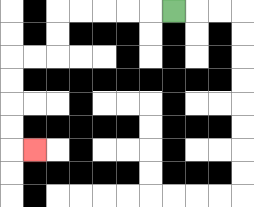{'start': '[7, 0]', 'end': '[1, 6]', 'path_directions': 'L,L,L,L,L,D,D,L,L,D,D,D,D,R', 'path_coordinates': '[[7, 0], [6, 0], [5, 0], [4, 0], [3, 0], [2, 0], [2, 1], [2, 2], [1, 2], [0, 2], [0, 3], [0, 4], [0, 5], [0, 6], [1, 6]]'}